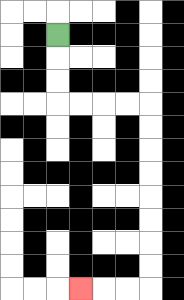{'start': '[2, 1]', 'end': '[3, 12]', 'path_directions': 'D,D,D,R,R,R,R,D,D,D,D,D,D,D,D,L,L,L', 'path_coordinates': '[[2, 1], [2, 2], [2, 3], [2, 4], [3, 4], [4, 4], [5, 4], [6, 4], [6, 5], [6, 6], [6, 7], [6, 8], [6, 9], [6, 10], [6, 11], [6, 12], [5, 12], [4, 12], [3, 12]]'}